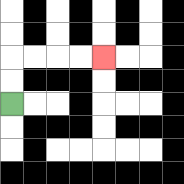{'start': '[0, 4]', 'end': '[4, 2]', 'path_directions': 'U,U,R,R,R,R', 'path_coordinates': '[[0, 4], [0, 3], [0, 2], [1, 2], [2, 2], [3, 2], [4, 2]]'}